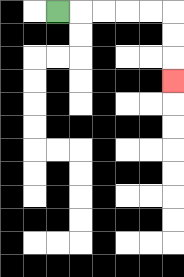{'start': '[2, 0]', 'end': '[7, 3]', 'path_directions': 'R,R,R,R,R,D,D,D', 'path_coordinates': '[[2, 0], [3, 0], [4, 0], [5, 0], [6, 0], [7, 0], [7, 1], [7, 2], [7, 3]]'}